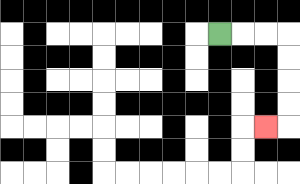{'start': '[9, 1]', 'end': '[11, 5]', 'path_directions': 'R,R,R,D,D,D,D,L', 'path_coordinates': '[[9, 1], [10, 1], [11, 1], [12, 1], [12, 2], [12, 3], [12, 4], [12, 5], [11, 5]]'}